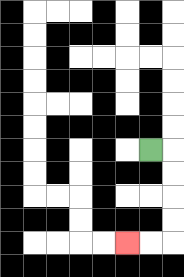{'start': '[6, 6]', 'end': '[5, 10]', 'path_directions': 'R,D,D,D,D,L,L', 'path_coordinates': '[[6, 6], [7, 6], [7, 7], [7, 8], [7, 9], [7, 10], [6, 10], [5, 10]]'}